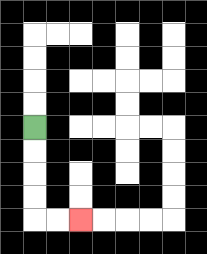{'start': '[1, 5]', 'end': '[3, 9]', 'path_directions': 'D,D,D,D,R,R', 'path_coordinates': '[[1, 5], [1, 6], [1, 7], [1, 8], [1, 9], [2, 9], [3, 9]]'}